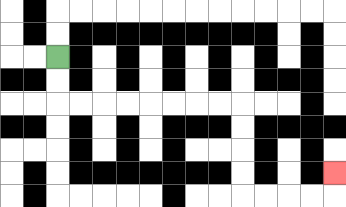{'start': '[2, 2]', 'end': '[14, 7]', 'path_directions': 'D,D,R,R,R,R,R,R,R,R,D,D,D,D,R,R,R,R,U', 'path_coordinates': '[[2, 2], [2, 3], [2, 4], [3, 4], [4, 4], [5, 4], [6, 4], [7, 4], [8, 4], [9, 4], [10, 4], [10, 5], [10, 6], [10, 7], [10, 8], [11, 8], [12, 8], [13, 8], [14, 8], [14, 7]]'}